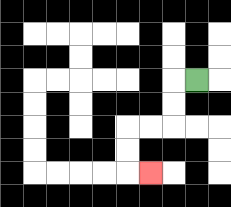{'start': '[8, 3]', 'end': '[6, 7]', 'path_directions': 'L,D,D,L,L,D,D,R', 'path_coordinates': '[[8, 3], [7, 3], [7, 4], [7, 5], [6, 5], [5, 5], [5, 6], [5, 7], [6, 7]]'}